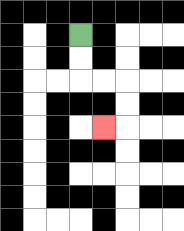{'start': '[3, 1]', 'end': '[4, 5]', 'path_directions': 'D,D,R,R,D,D,L', 'path_coordinates': '[[3, 1], [3, 2], [3, 3], [4, 3], [5, 3], [5, 4], [5, 5], [4, 5]]'}